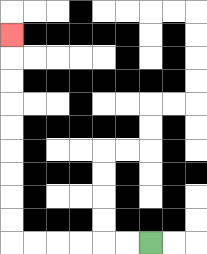{'start': '[6, 10]', 'end': '[0, 1]', 'path_directions': 'L,L,L,L,L,L,U,U,U,U,U,U,U,U,U', 'path_coordinates': '[[6, 10], [5, 10], [4, 10], [3, 10], [2, 10], [1, 10], [0, 10], [0, 9], [0, 8], [0, 7], [0, 6], [0, 5], [0, 4], [0, 3], [0, 2], [0, 1]]'}